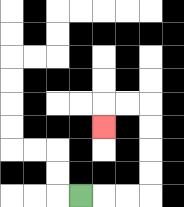{'start': '[3, 8]', 'end': '[4, 5]', 'path_directions': 'R,R,R,U,U,U,U,L,L,D', 'path_coordinates': '[[3, 8], [4, 8], [5, 8], [6, 8], [6, 7], [6, 6], [6, 5], [6, 4], [5, 4], [4, 4], [4, 5]]'}